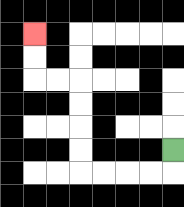{'start': '[7, 6]', 'end': '[1, 1]', 'path_directions': 'D,L,L,L,L,U,U,U,U,L,L,U,U', 'path_coordinates': '[[7, 6], [7, 7], [6, 7], [5, 7], [4, 7], [3, 7], [3, 6], [3, 5], [3, 4], [3, 3], [2, 3], [1, 3], [1, 2], [1, 1]]'}